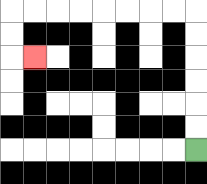{'start': '[8, 6]', 'end': '[1, 2]', 'path_directions': 'U,U,U,U,U,U,L,L,L,L,L,L,L,L,D,D,R', 'path_coordinates': '[[8, 6], [8, 5], [8, 4], [8, 3], [8, 2], [8, 1], [8, 0], [7, 0], [6, 0], [5, 0], [4, 0], [3, 0], [2, 0], [1, 0], [0, 0], [0, 1], [0, 2], [1, 2]]'}